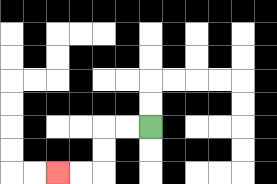{'start': '[6, 5]', 'end': '[2, 7]', 'path_directions': 'L,L,D,D,L,L', 'path_coordinates': '[[6, 5], [5, 5], [4, 5], [4, 6], [4, 7], [3, 7], [2, 7]]'}